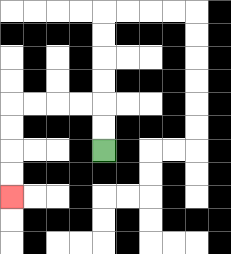{'start': '[4, 6]', 'end': '[0, 8]', 'path_directions': 'U,U,L,L,L,L,D,D,D,D', 'path_coordinates': '[[4, 6], [4, 5], [4, 4], [3, 4], [2, 4], [1, 4], [0, 4], [0, 5], [0, 6], [0, 7], [0, 8]]'}